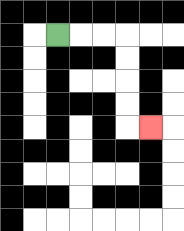{'start': '[2, 1]', 'end': '[6, 5]', 'path_directions': 'R,R,R,D,D,D,D,R', 'path_coordinates': '[[2, 1], [3, 1], [4, 1], [5, 1], [5, 2], [5, 3], [5, 4], [5, 5], [6, 5]]'}